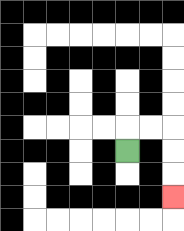{'start': '[5, 6]', 'end': '[7, 8]', 'path_directions': 'U,R,R,D,D,D', 'path_coordinates': '[[5, 6], [5, 5], [6, 5], [7, 5], [7, 6], [7, 7], [7, 8]]'}